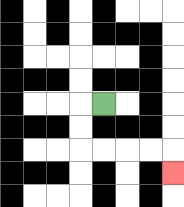{'start': '[4, 4]', 'end': '[7, 7]', 'path_directions': 'L,D,D,R,R,R,R,D', 'path_coordinates': '[[4, 4], [3, 4], [3, 5], [3, 6], [4, 6], [5, 6], [6, 6], [7, 6], [7, 7]]'}